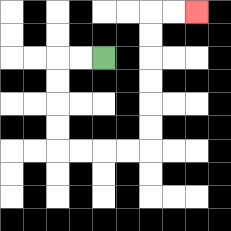{'start': '[4, 2]', 'end': '[8, 0]', 'path_directions': 'L,L,D,D,D,D,R,R,R,R,U,U,U,U,U,U,R,R', 'path_coordinates': '[[4, 2], [3, 2], [2, 2], [2, 3], [2, 4], [2, 5], [2, 6], [3, 6], [4, 6], [5, 6], [6, 6], [6, 5], [6, 4], [6, 3], [6, 2], [6, 1], [6, 0], [7, 0], [8, 0]]'}